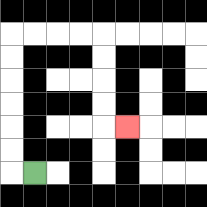{'start': '[1, 7]', 'end': '[5, 5]', 'path_directions': 'L,U,U,U,U,U,U,R,R,R,R,D,D,D,D,R', 'path_coordinates': '[[1, 7], [0, 7], [0, 6], [0, 5], [0, 4], [0, 3], [0, 2], [0, 1], [1, 1], [2, 1], [3, 1], [4, 1], [4, 2], [4, 3], [4, 4], [4, 5], [5, 5]]'}